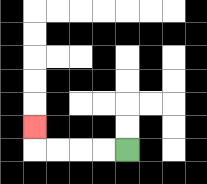{'start': '[5, 6]', 'end': '[1, 5]', 'path_directions': 'L,L,L,L,U', 'path_coordinates': '[[5, 6], [4, 6], [3, 6], [2, 6], [1, 6], [1, 5]]'}